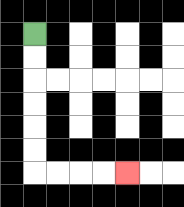{'start': '[1, 1]', 'end': '[5, 7]', 'path_directions': 'D,D,D,D,D,D,R,R,R,R', 'path_coordinates': '[[1, 1], [1, 2], [1, 3], [1, 4], [1, 5], [1, 6], [1, 7], [2, 7], [3, 7], [4, 7], [5, 7]]'}